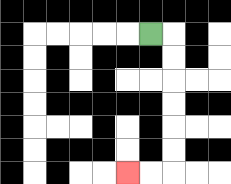{'start': '[6, 1]', 'end': '[5, 7]', 'path_directions': 'R,D,D,D,D,D,D,L,L', 'path_coordinates': '[[6, 1], [7, 1], [7, 2], [7, 3], [7, 4], [7, 5], [7, 6], [7, 7], [6, 7], [5, 7]]'}